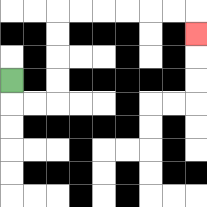{'start': '[0, 3]', 'end': '[8, 1]', 'path_directions': 'D,R,R,U,U,U,U,R,R,R,R,R,R,D', 'path_coordinates': '[[0, 3], [0, 4], [1, 4], [2, 4], [2, 3], [2, 2], [2, 1], [2, 0], [3, 0], [4, 0], [5, 0], [6, 0], [7, 0], [8, 0], [8, 1]]'}